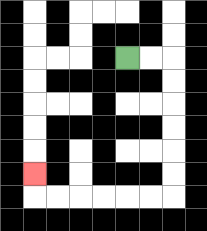{'start': '[5, 2]', 'end': '[1, 7]', 'path_directions': 'R,R,D,D,D,D,D,D,L,L,L,L,L,L,U', 'path_coordinates': '[[5, 2], [6, 2], [7, 2], [7, 3], [7, 4], [7, 5], [7, 6], [7, 7], [7, 8], [6, 8], [5, 8], [4, 8], [3, 8], [2, 8], [1, 8], [1, 7]]'}